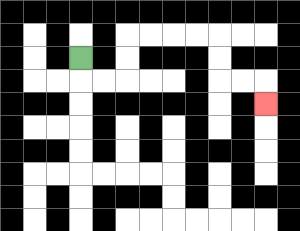{'start': '[3, 2]', 'end': '[11, 4]', 'path_directions': 'D,R,R,U,U,R,R,R,R,D,D,R,R,D', 'path_coordinates': '[[3, 2], [3, 3], [4, 3], [5, 3], [5, 2], [5, 1], [6, 1], [7, 1], [8, 1], [9, 1], [9, 2], [9, 3], [10, 3], [11, 3], [11, 4]]'}